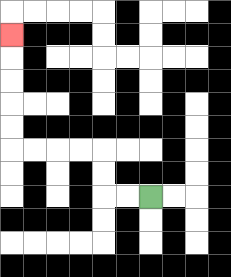{'start': '[6, 8]', 'end': '[0, 1]', 'path_directions': 'L,L,U,U,L,L,L,L,U,U,U,U,U', 'path_coordinates': '[[6, 8], [5, 8], [4, 8], [4, 7], [4, 6], [3, 6], [2, 6], [1, 6], [0, 6], [0, 5], [0, 4], [0, 3], [0, 2], [0, 1]]'}